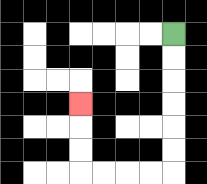{'start': '[7, 1]', 'end': '[3, 4]', 'path_directions': 'D,D,D,D,D,D,L,L,L,L,U,U,U', 'path_coordinates': '[[7, 1], [7, 2], [7, 3], [7, 4], [7, 5], [7, 6], [7, 7], [6, 7], [5, 7], [4, 7], [3, 7], [3, 6], [3, 5], [3, 4]]'}